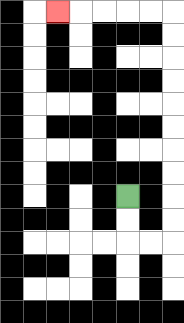{'start': '[5, 8]', 'end': '[2, 0]', 'path_directions': 'D,D,R,R,U,U,U,U,U,U,U,U,U,U,L,L,L,L,L', 'path_coordinates': '[[5, 8], [5, 9], [5, 10], [6, 10], [7, 10], [7, 9], [7, 8], [7, 7], [7, 6], [7, 5], [7, 4], [7, 3], [7, 2], [7, 1], [7, 0], [6, 0], [5, 0], [4, 0], [3, 0], [2, 0]]'}